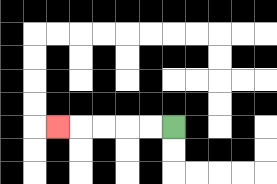{'start': '[7, 5]', 'end': '[2, 5]', 'path_directions': 'L,L,L,L,L', 'path_coordinates': '[[7, 5], [6, 5], [5, 5], [4, 5], [3, 5], [2, 5]]'}